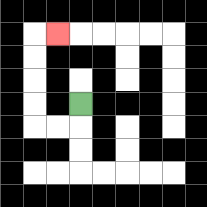{'start': '[3, 4]', 'end': '[2, 1]', 'path_directions': 'D,L,L,U,U,U,U,R', 'path_coordinates': '[[3, 4], [3, 5], [2, 5], [1, 5], [1, 4], [1, 3], [1, 2], [1, 1], [2, 1]]'}